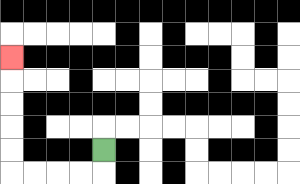{'start': '[4, 6]', 'end': '[0, 2]', 'path_directions': 'D,L,L,L,L,U,U,U,U,U', 'path_coordinates': '[[4, 6], [4, 7], [3, 7], [2, 7], [1, 7], [0, 7], [0, 6], [0, 5], [0, 4], [0, 3], [0, 2]]'}